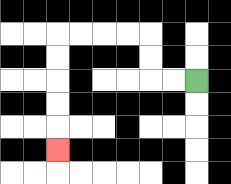{'start': '[8, 3]', 'end': '[2, 6]', 'path_directions': 'L,L,U,U,L,L,L,L,D,D,D,D,D', 'path_coordinates': '[[8, 3], [7, 3], [6, 3], [6, 2], [6, 1], [5, 1], [4, 1], [3, 1], [2, 1], [2, 2], [2, 3], [2, 4], [2, 5], [2, 6]]'}